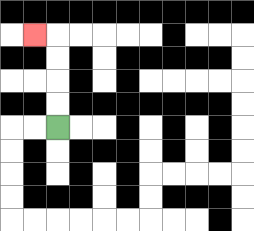{'start': '[2, 5]', 'end': '[1, 1]', 'path_directions': 'U,U,U,U,L', 'path_coordinates': '[[2, 5], [2, 4], [2, 3], [2, 2], [2, 1], [1, 1]]'}